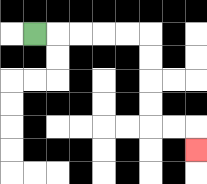{'start': '[1, 1]', 'end': '[8, 6]', 'path_directions': 'R,R,R,R,R,D,D,D,D,R,R,D', 'path_coordinates': '[[1, 1], [2, 1], [3, 1], [4, 1], [5, 1], [6, 1], [6, 2], [6, 3], [6, 4], [6, 5], [7, 5], [8, 5], [8, 6]]'}